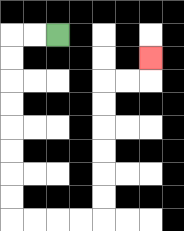{'start': '[2, 1]', 'end': '[6, 2]', 'path_directions': 'L,L,D,D,D,D,D,D,D,D,R,R,R,R,U,U,U,U,U,U,R,R,U', 'path_coordinates': '[[2, 1], [1, 1], [0, 1], [0, 2], [0, 3], [0, 4], [0, 5], [0, 6], [0, 7], [0, 8], [0, 9], [1, 9], [2, 9], [3, 9], [4, 9], [4, 8], [4, 7], [4, 6], [4, 5], [4, 4], [4, 3], [5, 3], [6, 3], [6, 2]]'}